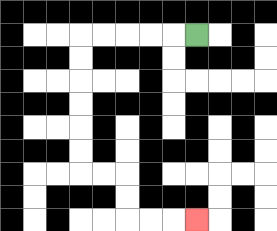{'start': '[8, 1]', 'end': '[8, 9]', 'path_directions': 'L,L,L,L,L,D,D,D,D,D,D,R,R,D,D,R,R,R', 'path_coordinates': '[[8, 1], [7, 1], [6, 1], [5, 1], [4, 1], [3, 1], [3, 2], [3, 3], [3, 4], [3, 5], [3, 6], [3, 7], [4, 7], [5, 7], [5, 8], [5, 9], [6, 9], [7, 9], [8, 9]]'}